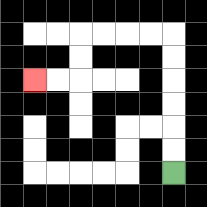{'start': '[7, 7]', 'end': '[1, 3]', 'path_directions': 'U,U,U,U,U,U,L,L,L,L,D,D,L,L', 'path_coordinates': '[[7, 7], [7, 6], [7, 5], [7, 4], [7, 3], [7, 2], [7, 1], [6, 1], [5, 1], [4, 1], [3, 1], [3, 2], [3, 3], [2, 3], [1, 3]]'}